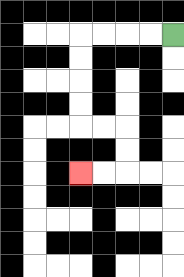{'start': '[7, 1]', 'end': '[3, 7]', 'path_directions': 'L,L,L,L,D,D,D,D,R,R,D,D,L,L', 'path_coordinates': '[[7, 1], [6, 1], [5, 1], [4, 1], [3, 1], [3, 2], [3, 3], [3, 4], [3, 5], [4, 5], [5, 5], [5, 6], [5, 7], [4, 7], [3, 7]]'}